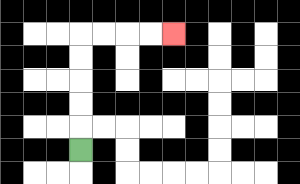{'start': '[3, 6]', 'end': '[7, 1]', 'path_directions': 'U,U,U,U,U,R,R,R,R', 'path_coordinates': '[[3, 6], [3, 5], [3, 4], [3, 3], [3, 2], [3, 1], [4, 1], [5, 1], [6, 1], [7, 1]]'}